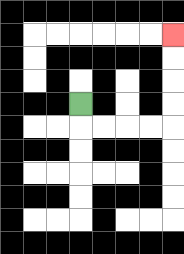{'start': '[3, 4]', 'end': '[7, 1]', 'path_directions': 'D,R,R,R,R,U,U,U,U', 'path_coordinates': '[[3, 4], [3, 5], [4, 5], [5, 5], [6, 5], [7, 5], [7, 4], [7, 3], [7, 2], [7, 1]]'}